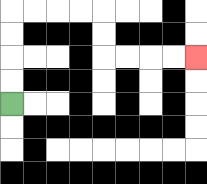{'start': '[0, 4]', 'end': '[8, 2]', 'path_directions': 'U,U,U,U,R,R,R,R,D,D,R,R,R,R', 'path_coordinates': '[[0, 4], [0, 3], [0, 2], [0, 1], [0, 0], [1, 0], [2, 0], [3, 0], [4, 0], [4, 1], [4, 2], [5, 2], [6, 2], [7, 2], [8, 2]]'}